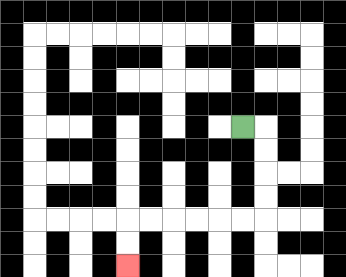{'start': '[10, 5]', 'end': '[5, 11]', 'path_directions': 'R,D,D,D,D,L,L,L,L,L,L,D,D', 'path_coordinates': '[[10, 5], [11, 5], [11, 6], [11, 7], [11, 8], [11, 9], [10, 9], [9, 9], [8, 9], [7, 9], [6, 9], [5, 9], [5, 10], [5, 11]]'}